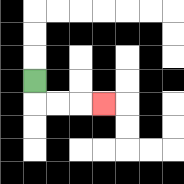{'start': '[1, 3]', 'end': '[4, 4]', 'path_directions': 'D,R,R,R', 'path_coordinates': '[[1, 3], [1, 4], [2, 4], [3, 4], [4, 4]]'}